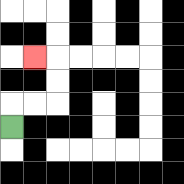{'start': '[0, 5]', 'end': '[1, 2]', 'path_directions': 'U,R,R,U,U,L', 'path_coordinates': '[[0, 5], [0, 4], [1, 4], [2, 4], [2, 3], [2, 2], [1, 2]]'}